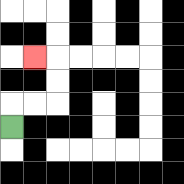{'start': '[0, 5]', 'end': '[1, 2]', 'path_directions': 'U,R,R,U,U,L', 'path_coordinates': '[[0, 5], [0, 4], [1, 4], [2, 4], [2, 3], [2, 2], [1, 2]]'}